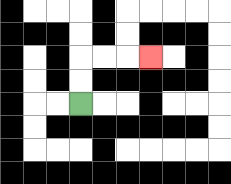{'start': '[3, 4]', 'end': '[6, 2]', 'path_directions': 'U,U,R,R,R', 'path_coordinates': '[[3, 4], [3, 3], [3, 2], [4, 2], [5, 2], [6, 2]]'}